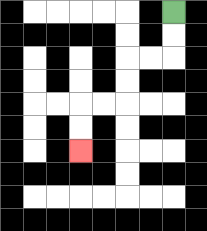{'start': '[7, 0]', 'end': '[3, 6]', 'path_directions': 'D,D,L,L,D,D,L,L,D,D', 'path_coordinates': '[[7, 0], [7, 1], [7, 2], [6, 2], [5, 2], [5, 3], [5, 4], [4, 4], [3, 4], [3, 5], [3, 6]]'}